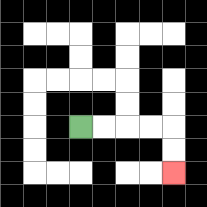{'start': '[3, 5]', 'end': '[7, 7]', 'path_directions': 'R,R,R,R,D,D', 'path_coordinates': '[[3, 5], [4, 5], [5, 5], [6, 5], [7, 5], [7, 6], [7, 7]]'}